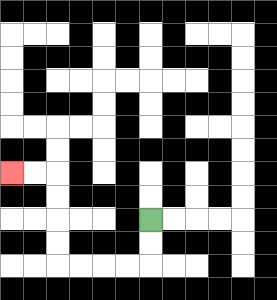{'start': '[6, 9]', 'end': '[0, 7]', 'path_directions': 'D,D,L,L,L,L,U,U,U,U,L,L', 'path_coordinates': '[[6, 9], [6, 10], [6, 11], [5, 11], [4, 11], [3, 11], [2, 11], [2, 10], [2, 9], [2, 8], [2, 7], [1, 7], [0, 7]]'}